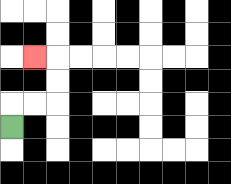{'start': '[0, 5]', 'end': '[1, 2]', 'path_directions': 'U,R,R,U,U,L', 'path_coordinates': '[[0, 5], [0, 4], [1, 4], [2, 4], [2, 3], [2, 2], [1, 2]]'}